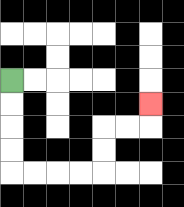{'start': '[0, 3]', 'end': '[6, 4]', 'path_directions': 'D,D,D,D,R,R,R,R,U,U,R,R,U', 'path_coordinates': '[[0, 3], [0, 4], [0, 5], [0, 6], [0, 7], [1, 7], [2, 7], [3, 7], [4, 7], [4, 6], [4, 5], [5, 5], [6, 5], [6, 4]]'}